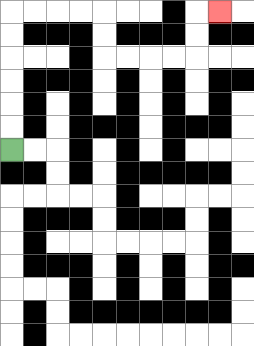{'start': '[0, 6]', 'end': '[9, 0]', 'path_directions': 'U,U,U,U,U,U,R,R,R,R,D,D,R,R,R,R,U,U,R', 'path_coordinates': '[[0, 6], [0, 5], [0, 4], [0, 3], [0, 2], [0, 1], [0, 0], [1, 0], [2, 0], [3, 0], [4, 0], [4, 1], [4, 2], [5, 2], [6, 2], [7, 2], [8, 2], [8, 1], [8, 0], [9, 0]]'}